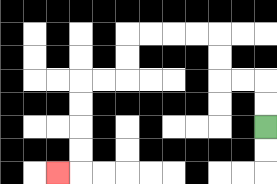{'start': '[11, 5]', 'end': '[2, 7]', 'path_directions': 'U,U,L,L,U,U,L,L,L,L,D,D,L,L,D,D,D,D,L', 'path_coordinates': '[[11, 5], [11, 4], [11, 3], [10, 3], [9, 3], [9, 2], [9, 1], [8, 1], [7, 1], [6, 1], [5, 1], [5, 2], [5, 3], [4, 3], [3, 3], [3, 4], [3, 5], [3, 6], [3, 7], [2, 7]]'}